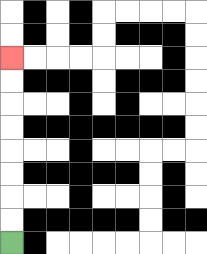{'start': '[0, 10]', 'end': '[0, 2]', 'path_directions': 'U,U,U,U,U,U,U,U', 'path_coordinates': '[[0, 10], [0, 9], [0, 8], [0, 7], [0, 6], [0, 5], [0, 4], [0, 3], [0, 2]]'}